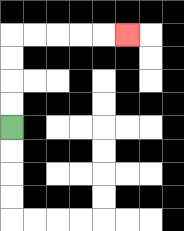{'start': '[0, 5]', 'end': '[5, 1]', 'path_directions': 'U,U,U,U,R,R,R,R,R', 'path_coordinates': '[[0, 5], [0, 4], [0, 3], [0, 2], [0, 1], [1, 1], [2, 1], [3, 1], [4, 1], [5, 1]]'}